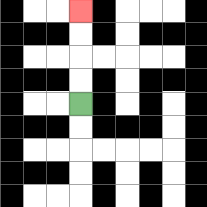{'start': '[3, 4]', 'end': '[3, 0]', 'path_directions': 'U,U,U,U', 'path_coordinates': '[[3, 4], [3, 3], [3, 2], [3, 1], [3, 0]]'}